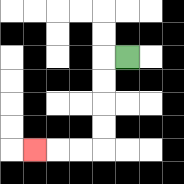{'start': '[5, 2]', 'end': '[1, 6]', 'path_directions': 'L,D,D,D,D,L,L,L', 'path_coordinates': '[[5, 2], [4, 2], [4, 3], [4, 4], [4, 5], [4, 6], [3, 6], [2, 6], [1, 6]]'}